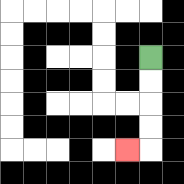{'start': '[6, 2]', 'end': '[5, 6]', 'path_directions': 'D,D,D,D,L', 'path_coordinates': '[[6, 2], [6, 3], [6, 4], [6, 5], [6, 6], [5, 6]]'}